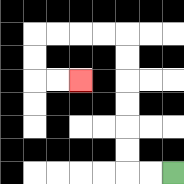{'start': '[7, 7]', 'end': '[3, 3]', 'path_directions': 'L,L,U,U,U,U,U,U,L,L,L,L,D,D,R,R', 'path_coordinates': '[[7, 7], [6, 7], [5, 7], [5, 6], [5, 5], [5, 4], [5, 3], [5, 2], [5, 1], [4, 1], [3, 1], [2, 1], [1, 1], [1, 2], [1, 3], [2, 3], [3, 3]]'}